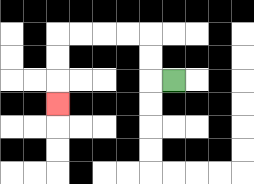{'start': '[7, 3]', 'end': '[2, 4]', 'path_directions': 'L,U,U,L,L,L,L,D,D,D', 'path_coordinates': '[[7, 3], [6, 3], [6, 2], [6, 1], [5, 1], [4, 1], [3, 1], [2, 1], [2, 2], [2, 3], [2, 4]]'}